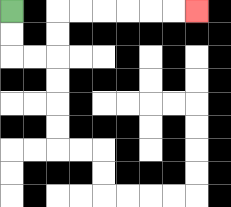{'start': '[0, 0]', 'end': '[8, 0]', 'path_directions': 'D,D,R,R,U,U,R,R,R,R,R,R', 'path_coordinates': '[[0, 0], [0, 1], [0, 2], [1, 2], [2, 2], [2, 1], [2, 0], [3, 0], [4, 0], [5, 0], [6, 0], [7, 0], [8, 0]]'}